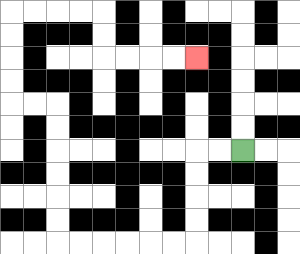{'start': '[10, 6]', 'end': '[8, 2]', 'path_directions': 'L,L,D,D,D,D,L,L,L,L,L,L,U,U,U,U,U,U,L,L,U,U,U,U,R,R,R,R,D,D,R,R,R,R', 'path_coordinates': '[[10, 6], [9, 6], [8, 6], [8, 7], [8, 8], [8, 9], [8, 10], [7, 10], [6, 10], [5, 10], [4, 10], [3, 10], [2, 10], [2, 9], [2, 8], [2, 7], [2, 6], [2, 5], [2, 4], [1, 4], [0, 4], [0, 3], [0, 2], [0, 1], [0, 0], [1, 0], [2, 0], [3, 0], [4, 0], [4, 1], [4, 2], [5, 2], [6, 2], [7, 2], [8, 2]]'}